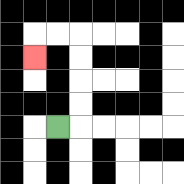{'start': '[2, 5]', 'end': '[1, 2]', 'path_directions': 'R,U,U,U,U,L,L,D', 'path_coordinates': '[[2, 5], [3, 5], [3, 4], [3, 3], [3, 2], [3, 1], [2, 1], [1, 1], [1, 2]]'}